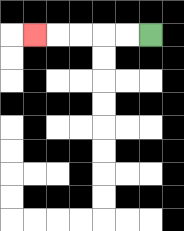{'start': '[6, 1]', 'end': '[1, 1]', 'path_directions': 'L,L,L,L,L', 'path_coordinates': '[[6, 1], [5, 1], [4, 1], [3, 1], [2, 1], [1, 1]]'}